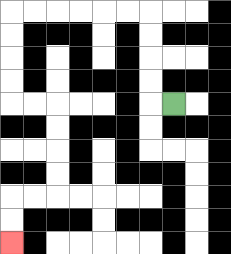{'start': '[7, 4]', 'end': '[0, 10]', 'path_directions': 'L,U,U,U,U,L,L,L,L,L,L,D,D,D,D,R,R,D,D,D,D,L,L,D,D', 'path_coordinates': '[[7, 4], [6, 4], [6, 3], [6, 2], [6, 1], [6, 0], [5, 0], [4, 0], [3, 0], [2, 0], [1, 0], [0, 0], [0, 1], [0, 2], [0, 3], [0, 4], [1, 4], [2, 4], [2, 5], [2, 6], [2, 7], [2, 8], [1, 8], [0, 8], [0, 9], [0, 10]]'}